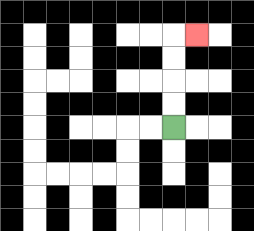{'start': '[7, 5]', 'end': '[8, 1]', 'path_directions': 'U,U,U,U,R', 'path_coordinates': '[[7, 5], [7, 4], [7, 3], [7, 2], [7, 1], [8, 1]]'}